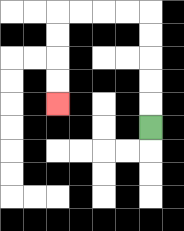{'start': '[6, 5]', 'end': '[2, 4]', 'path_directions': 'U,U,U,U,U,L,L,L,L,D,D,D,D', 'path_coordinates': '[[6, 5], [6, 4], [6, 3], [6, 2], [6, 1], [6, 0], [5, 0], [4, 0], [3, 0], [2, 0], [2, 1], [2, 2], [2, 3], [2, 4]]'}